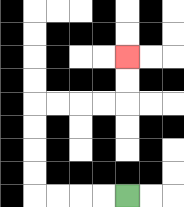{'start': '[5, 8]', 'end': '[5, 2]', 'path_directions': 'L,L,L,L,U,U,U,U,R,R,R,R,U,U', 'path_coordinates': '[[5, 8], [4, 8], [3, 8], [2, 8], [1, 8], [1, 7], [1, 6], [1, 5], [1, 4], [2, 4], [3, 4], [4, 4], [5, 4], [5, 3], [5, 2]]'}